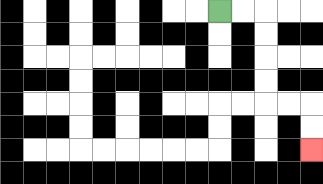{'start': '[9, 0]', 'end': '[13, 6]', 'path_directions': 'R,R,D,D,D,D,R,R,D,D', 'path_coordinates': '[[9, 0], [10, 0], [11, 0], [11, 1], [11, 2], [11, 3], [11, 4], [12, 4], [13, 4], [13, 5], [13, 6]]'}